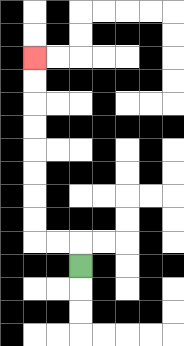{'start': '[3, 11]', 'end': '[1, 2]', 'path_directions': 'U,L,L,U,U,U,U,U,U,U,U', 'path_coordinates': '[[3, 11], [3, 10], [2, 10], [1, 10], [1, 9], [1, 8], [1, 7], [1, 6], [1, 5], [1, 4], [1, 3], [1, 2]]'}